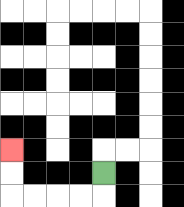{'start': '[4, 7]', 'end': '[0, 6]', 'path_directions': 'D,L,L,L,L,U,U', 'path_coordinates': '[[4, 7], [4, 8], [3, 8], [2, 8], [1, 8], [0, 8], [0, 7], [0, 6]]'}